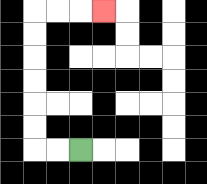{'start': '[3, 6]', 'end': '[4, 0]', 'path_directions': 'L,L,U,U,U,U,U,U,R,R,R', 'path_coordinates': '[[3, 6], [2, 6], [1, 6], [1, 5], [1, 4], [1, 3], [1, 2], [1, 1], [1, 0], [2, 0], [3, 0], [4, 0]]'}